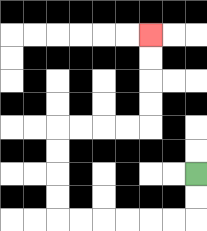{'start': '[8, 7]', 'end': '[6, 1]', 'path_directions': 'D,D,L,L,L,L,L,L,U,U,U,U,R,R,R,R,U,U,U,U', 'path_coordinates': '[[8, 7], [8, 8], [8, 9], [7, 9], [6, 9], [5, 9], [4, 9], [3, 9], [2, 9], [2, 8], [2, 7], [2, 6], [2, 5], [3, 5], [4, 5], [5, 5], [6, 5], [6, 4], [6, 3], [6, 2], [6, 1]]'}